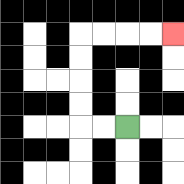{'start': '[5, 5]', 'end': '[7, 1]', 'path_directions': 'L,L,U,U,U,U,R,R,R,R', 'path_coordinates': '[[5, 5], [4, 5], [3, 5], [3, 4], [3, 3], [3, 2], [3, 1], [4, 1], [5, 1], [6, 1], [7, 1]]'}